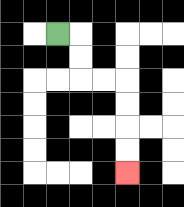{'start': '[2, 1]', 'end': '[5, 7]', 'path_directions': 'R,D,D,R,R,D,D,D,D', 'path_coordinates': '[[2, 1], [3, 1], [3, 2], [3, 3], [4, 3], [5, 3], [5, 4], [5, 5], [5, 6], [5, 7]]'}